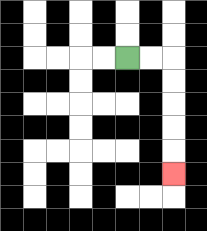{'start': '[5, 2]', 'end': '[7, 7]', 'path_directions': 'R,R,D,D,D,D,D', 'path_coordinates': '[[5, 2], [6, 2], [7, 2], [7, 3], [7, 4], [7, 5], [7, 6], [7, 7]]'}